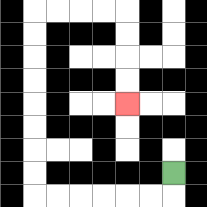{'start': '[7, 7]', 'end': '[5, 4]', 'path_directions': 'D,L,L,L,L,L,L,U,U,U,U,U,U,U,U,R,R,R,R,D,D,D,D', 'path_coordinates': '[[7, 7], [7, 8], [6, 8], [5, 8], [4, 8], [3, 8], [2, 8], [1, 8], [1, 7], [1, 6], [1, 5], [1, 4], [1, 3], [1, 2], [1, 1], [1, 0], [2, 0], [3, 0], [4, 0], [5, 0], [5, 1], [5, 2], [5, 3], [5, 4]]'}